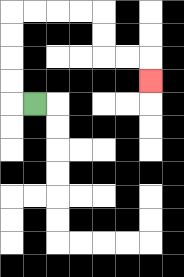{'start': '[1, 4]', 'end': '[6, 3]', 'path_directions': 'L,U,U,U,U,R,R,R,R,D,D,R,R,D', 'path_coordinates': '[[1, 4], [0, 4], [0, 3], [0, 2], [0, 1], [0, 0], [1, 0], [2, 0], [3, 0], [4, 0], [4, 1], [4, 2], [5, 2], [6, 2], [6, 3]]'}